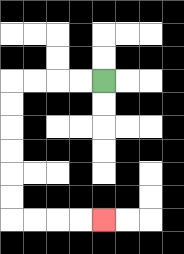{'start': '[4, 3]', 'end': '[4, 9]', 'path_directions': 'L,L,L,L,D,D,D,D,D,D,R,R,R,R', 'path_coordinates': '[[4, 3], [3, 3], [2, 3], [1, 3], [0, 3], [0, 4], [0, 5], [0, 6], [0, 7], [0, 8], [0, 9], [1, 9], [2, 9], [3, 9], [4, 9]]'}